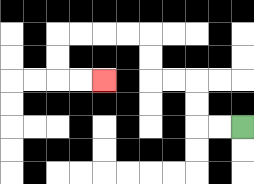{'start': '[10, 5]', 'end': '[4, 3]', 'path_directions': 'L,L,U,U,L,L,U,U,L,L,L,L,D,D,R,R', 'path_coordinates': '[[10, 5], [9, 5], [8, 5], [8, 4], [8, 3], [7, 3], [6, 3], [6, 2], [6, 1], [5, 1], [4, 1], [3, 1], [2, 1], [2, 2], [2, 3], [3, 3], [4, 3]]'}